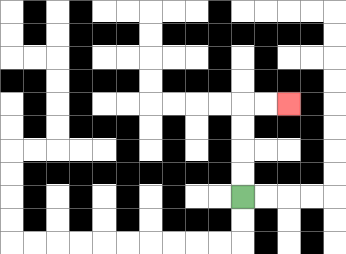{'start': '[10, 8]', 'end': '[12, 4]', 'path_directions': 'U,U,U,U,R,R', 'path_coordinates': '[[10, 8], [10, 7], [10, 6], [10, 5], [10, 4], [11, 4], [12, 4]]'}